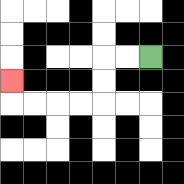{'start': '[6, 2]', 'end': '[0, 3]', 'path_directions': 'L,L,D,D,L,L,L,L,U', 'path_coordinates': '[[6, 2], [5, 2], [4, 2], [4, 3], [4, 4], [3, 4], [2, 4], [1, 4], [0, 4], [0, 3]]'}